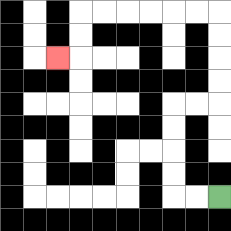{'start': '[9, 8]', 'end': '[2, 2]', 'path_directions': 'L,L,U,U,U,U,R,R,U,U,U,U,L,L,L,L,L,L,D,D,L', 'path_coordinates': '[[9, 8], [8, 8], [7, 8], [7, 7], [7, 6], [7, 5], [7, 4], [8, 4], [9, 4], [9, 3], [9, 2], [9, 1], [9, 0], [8, 0], [7, 0], [6, 0], [5, 0], [4, 0], [3, 0], [3, 1], [3, 2], [2, 2]]'}